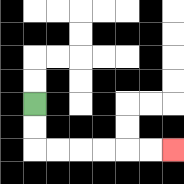{'start': '[1, 4]', 'end': '[7, 6]', 'path_directions': 'D,D,R,R,R,R,R,R', 'path_coordinates': '[[1, 4], [1, 5], [1, 6], [2, 6], [3, 6], [4, 6], [5, 6], [6, 6], [7, 6]]'}